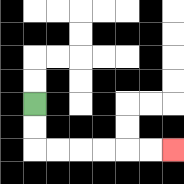{'start': '[1, 4]', 'end': '[7, 6]', 'path_directions': 'D,D,R,R,R,R,R,R', 'path_coordinates': '[[1, 4], [1, 5], [1, 6], [2, 6], [3, 6], [4, 6], [5, 6], [6, 6], [7, 6]]'}